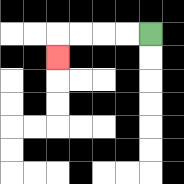{'start': '[6, 1]', 'end': '[2, 2]', 'path_directions': 'L,L,L,L,D', 'path_coordinates': '[[6, 1], [5, 1], [4, 1], [3, 1], [2, 1], [2, 2]]'}